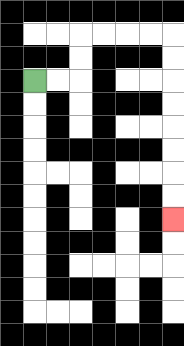{'start': '[1, 3]', 'end': '[7, 9]', 'path_directions': 'R,R,U,U,R,R,R,R,D,D,D,D,D,D,D,D', 'path_coordinates': '[[1, 3], [2, 3], [3, 3], [3, 2], [3, 1], [4, 1], [5, 1], [6, 1], [7, 1], [7, 2], [7, 3], [7, 4], [7, 5], [7, 6], [7, 7], [7, 8], [7, 9]]'}